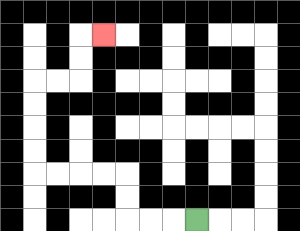{'start': '[8, 9]', 'end': '[4, 1]', 'path_directions': 'L,L,L,U,U,L,L,L,L,U,U,U,U,R,R,U,U,R', 'path_coordinates': '[[8, 9], [7, 9], [6, 9], [5, 9], [5, 8], [5, 7], [4, 7], [3, 7], [2, 7], [1, 7], [1, 6], [1, 5], [1, 4], [1, 3], [2, 3], [3, 3], [3, 2], [3, 1], [4, 1]]'}